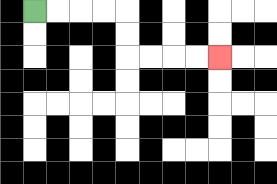{'start': '[1, 0]', 'end': '[9, 2]', 'path_directions': 'R,R,R,R,D,D,R,R,R,R', 'path_coordinates': '[[1, 0], [2, 0], [3, 0], [4, 0], [5, 0], [5, 1], [5, 2], [6, 2], [7, 2], [8, 2], [9, 2]]'}